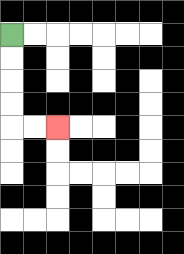{'start': '[0, 1]', 'end': '[2, 5]', 'path_directions': 'D,D,D,D,R,R', 'path_coordinates': '[[0, 1], [0, 2], [0, 3], [0, 4], [0, 5], [1, 5], [2, 5]]'}